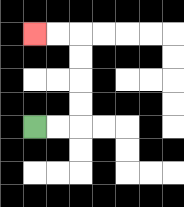{'start': '[1, 5]', 'end': '[1, 1]', 'path_directions': 'R,R,U,U,U,U,L,L', 'path_coordinates': '[[1, 5], [2, 5], [3, 5], [3, 4], [3, 3], [3, 2], [3, 1], [2, 1], [1, 1]]'}